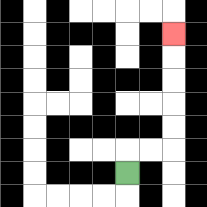{'start': '[5, 7]', 'end': '[7, 1]', 'path_directions': 'U,R,R,U,U,U,U,U', 'path_coordinates': '[[5, 7], [5, 6], [6, 6], [7, 6], [7, 5], [7, 4], [7, 3], [7, 2], [7, 1]]'}